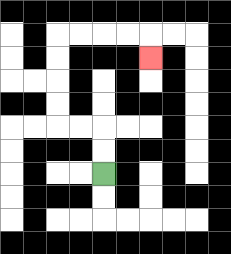{'start': '[4, 7]', 'end': '[6, 2]', 'path_directions': 'U,U,L,L,U,U,U,U,R,R,R,R,D', 'path_coordinates': '[[4, 7], [4, 6], [4, 5], [3, 5], [2, 5], [2, 4], [2, 3], [2, 2], [2, 1], [3, 1], [4, 1], [5, 1], [6, 1], [6, 2]]'}